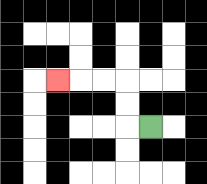{'start': '[6, 5]', 'end': '[2, 3]', 'path_directions': 'L,U,U,L,L,L', 'path_coordinates': '[[6, 5], [5, 5], [5, 4], [5, 3], [4, 3], [3, 3], [2, 3]]'}